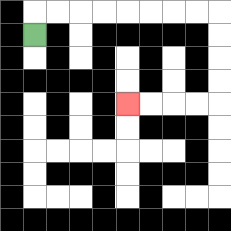{'start': '[1, 1]', 'end': '[5, 4]', 'path_directions': 'U,R,R,R,R,R,R,R,R,D,D,D,D,L,L,L,L', 'path_coordinates': '[[1, 1], [1, 0], [2, 0], [3, 0], [4, 0], [5, 0], [6, 0], [7, 0], [8, 0], [9, 0], [9, 1], [9, 2], [9, 3], [9, 4], [8, 4], [7, 4], [6, 4], [5, 4]]'}